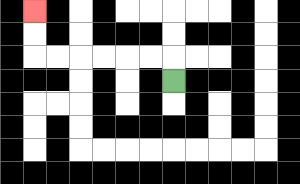{'start': '[7, 3]', 'end': '[1, 0]', 'path_directions': 'U,L,L,L,L,L,L,U,U', 'path_coordinates': '[[7, 3], [7, 2], [6, 2], [5, 2], [4, 2], [3, 2], [2, 2], [1, 2], [1, 1], [1, 0]]'}